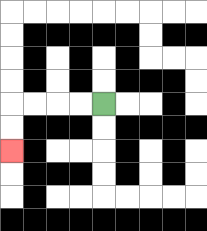{'start': '[4, 4]', 'end': '[0, 6]', 'path_directions': 'L,L,L,L,D,D', 'path_coordinates': '[[4, 4], [3, 4], [2, 4], [1, 4], [0, 4], [0, 5], [0, 6]]'}